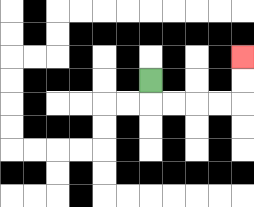{'start': '[6, 3]', 'end': '[10, 2]', 'path_directions': 'D,R,R,R,R,U,U', 'path_coordinates': '[[6, 3], [6, 4], [7, 4], [8, 4], [9, 4], [10, 4], [10, 3], [10, 2]]'}